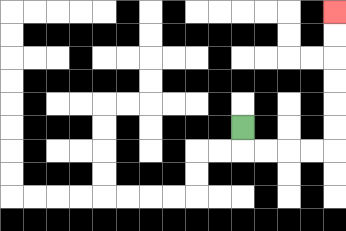{'start': '[10, 5]', 'end': '[14, 0]', 'path_directions': 'D,R,R,R,R,U,U,U,U,U,U', 'path_coordinates': '[[10, 5], [10, 6], [11, 6], [12, 6], [13, 6], [14, 6], [14, 5], [14, 4], [14, 3], [14, 2], [14, 1], [14, 0]]'}